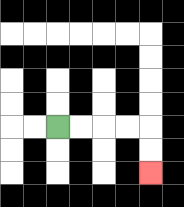{'start': '[2, 5]', 'end': '[6, 7]', 'path_directions': 'R,R,R,R,D,D', 'path_coordinates': '[[2, 5], [3, 5], [4, 5], [5, 5], [6, 5], [6, 6], [6, 7]]'}